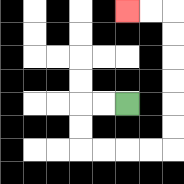{'start': '[5, 4]', 'end': '[5, 0]', 'path_directions': 'L,L,D,D,R,R,R,R,U,U,U,U,U,U,L,L', 'path_coordinates': '[[5, 4], [4, 4], [3, 4], [3, 5], [3, 6], [4, 6], [5, 6], [6, 6], [7, 6], [7, 5], [7, 4], [7, 3], [7, 2], [7, 1], [7, 0], [6, 0], [5, 0]]'}